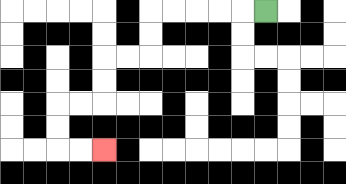{'start': '[11, 0]', 'end': '[4, 6]', 'path_directions': 'L,L,L,L,L,D,D,L,L,D,D,L,L,D,D,R,R', 'path_coordinates': '[[11, 0], [10, 0], [9, 0], [8, 0], [7, 0], [6, 0], [6, 1], [6, 2], [5, 2], [4, 2], [4, 3], [4, 4], [3, 4], [2, 4], [2, 5], [2, 6], [3, 6], [4, 6]]'}